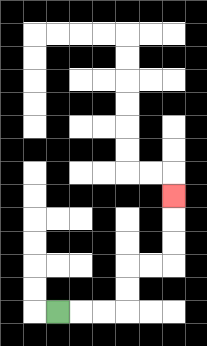{'start': '[2, 13]', 'end': '[7, 8]', 'path_directions': 'R,R,R,U,U,R,R,U,U,U', 'path_coordinates': '[[2, 13], [3, 13], [4, 13], [5, 13], [5, 12], [5, 11], [6, 11], [7, 11], [7, 10], [7, 9], [7, 8]]'}